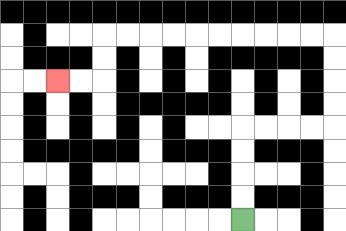{'start': '[10, 9]', 'end': '[2, 3]', 'path_directions': 'U,U,U,U,R,R,R,R,U,U,U,U,L,L,L,L,L,L,L,L,L,L,D,D,L,L', 'path_coordinates': '[[10, 9], [10, 8], [10, 7], [10, 6], [10, 5], [11, 5], [12, 5], [13, 5], [14, 5], [14, 4], [14, 3], [14, 2], [14, 1], [13, 1], [12, 1], [11, 1], [10, 1], [9, 1], [8, 1], [7, 1], [6, 1], [5, 1], [4, 1], [4, 2], [4, 3], [3, 3], [2, 3]]'}